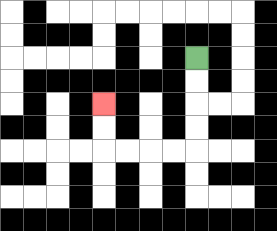{'start': '[8, 2]', 'end': '[4, 4]', 'path_directions': 'D,D,D,D,L,L,L,L,U,U', 'path_coordinates': '[[8, 2], [8, 3], [8, 4], [8, 5], [8, 6], [7, 6], [6, 6], [5, 6], [4, 6], [4, 5], [4, 4]]'}